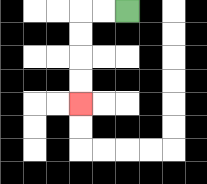{'start': '[5, 0]', 'end': '[3, 4]', 'path_directions': 'L,L,D,D,D,D', 'path_coordinates': '[[5, 0], [4, 0], [3, 0], [3, 1], [3, 2], [3, 3], [3, 4]]'}